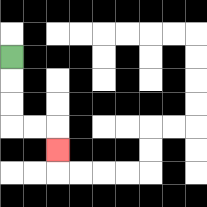{'start': '[0, 2]', 'end': '[2, 6]', 'path_directions': 'D,D,D,R,R,D', 'path_coordinates': '[[0, 2], [0, 3], [0, 4], [0, 5], [1, 5], [2, 5], [2, 6]]'}